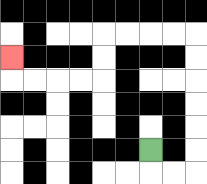{'start': '[6, 6]', 'end': '[0, 2]', 'path_directions': 'D,R,R,U,U,U,U,U,U,L,L,L,L,D,D,L,L,L,L,U', 'path_coordinates': '[[6, 6], [6, 7], [7, 7], [8, 7], [8, 6], [8, 5], [8, 4], [8, 3], [8, 2], [8, 1], [7, 1], [6, 1], [5, 1], [4, 1], [4, 2], [4, 3], [3, 3], [2, 3], [1, 3], [0, 3], [0, 2]]'}